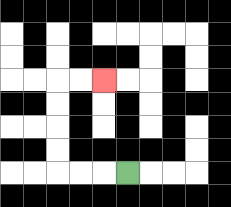{'start': '[5, 7]', 'end': '[4, 3]', 'path_directions': 'L,L,L,U,U,U,U,R,R', 'path_coordinates': '[[5, 7], [4, 7], [3, 7], [2, 7], [2, 6], [2, 5], [2, 4], [2, 3], [3, 3], [4, 3]]'}